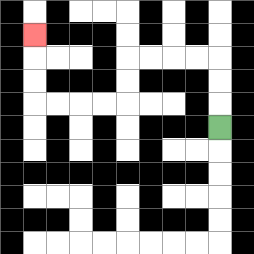{'start': '[9, 5]', 'end': '[1, 1]', 'path_directions': 'U,U,U,L,L,L,L,D,D,L,L,L,L,U,U,U', 'path_coordinates': '[[9, 5], [9, 4], [9, 3], [9, 2], [8, 2], [7, 2], [6, 2], [5, 2], [5, 3], [5, 4], [4, 4], [3, 4], [2, 4], [1, 4], [1, 3], [1, 2], [1, 1]]'}